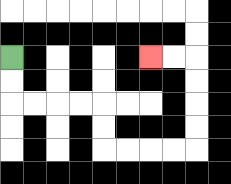{'start': '[0, 2]', 'end': '[6, 2]', 'path_directions': 'D,D,R,R,R,R,D,D,R,R,R,R,U,U,U,U,L,L', 'path_coordinates': '[[0, 2], [0, 3], [0, 4], [1, 4], [2, 4], [3, 4], [4, 4], [4, 5], [4, 6], [5, 6], [6, 6], [7, 6], [8, 6], [8, 5], [8, 4], [8, 3], [8, 2], [7, 2], [6, 2]]'}